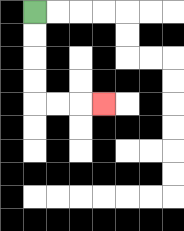{'start': '[1, 0]', 'end': '[4, 4]', 'path_directions': 'D,D,D,D,R,R,R', 'path_coordinates': '[[1, 0], [1, 1], [1, 2], [1, 3], [1, 4], [2, 4], [3, 4], [4, 4]]'}